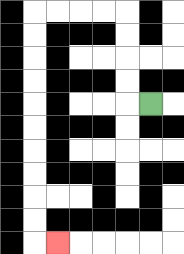{'start': '[6, 4]', 'end': '[2, 10]', 'path_directions': 'L,U,U,U,U,L,L,L,L,D,D,D,D,D,D,D,D,D,D,R', 'path_coordinates': '[[6, 4], [5, 4], [5, 3], [5, 2], [5, 1], [5, 0], [4, 0], [3, 0], [2, 0], [1, 0], [1, 1], [1, 2], [1, 3], [1, 4], [1, 5], [1, 6], [1, 7], [1, 8], [1, 9], [1, 10], [2, 10]]'}